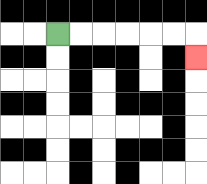{'start': '[2, 1]', 'end': '[8, 2]', 'path_directions': 'R,R,R,R,R,R,D', 'path_coordinates': '[[2, 1], [3, 1], [4, 1], [5, 1], [6, 1], [7, 1], [8, 1], [8, 2]]'}